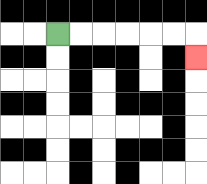{'start': '[2, 1]', 'end': '[8, 2]', 'path_directions': 'R,R,R,R,R,R,D', 'path_coordinates': '[[2, 1], [3, 1], [4, 1], [5, 1], [6, 1], [7, 1], [8, 1], [8, 2]]'}